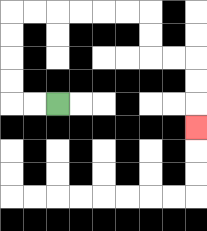{'start': '[2, 4]', 'end': '[8, 5]', 'path_directions': 'L,L,U,U,U,U,R,R,R,R,R,R,D,D,R,R,D,D,D', 'path_coordinates': '[[2, 4], [1, 4], [0, 4], [0, 3], [0, 2], [0, 1], [0, 0], [1, 0], [2, 0], [3, 0], [4, 0], [5, 0], [6, 0], [6, 1], [6, 2], [7, 2], [8, 2], [8, 3], [8, 4], [8, 5]]'}